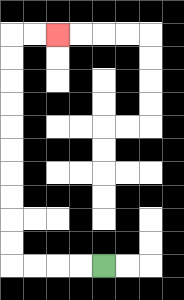{'start': '[4, 11]', 'end': '[2, 1]', 'path_directions': 'L,L,L,L,U,U,U,U,U,U,U,U,U,U,R,R', 'path_coordinates': '[[4, 11], [3, 11], [2, 11], [1, 11], [0, 11], [0, 10], [0, 9], [0, 8], [0, 7], [0, 6], [0, 5], [0, 4], [0, 3], [0, 2], [0, 1], [1, 1], [2, 1]]'}